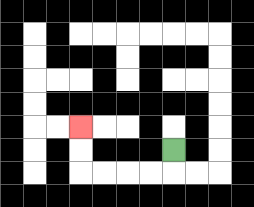{'start': '[7, 6]', 'end': '[3, 5]', 'path_directions': 'D,L,L,L,L,U,U', 'path_coordinates': '[[7, 6], [7, 7], [6, 7], [5, 7], [4, 7], [3, 7], [3, 6], [3, 5]]'}